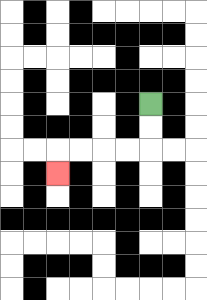{'start': '[6, 4]', 'end': '[2, 7]', 'path_directions': 'D,D,L,L,L,L,D', 'path_coordinates': '[[6, 4], [6, 5], [6, 6], [5, 6], [4, 6], [3, 6], [2, 6], [2, 7]]'}